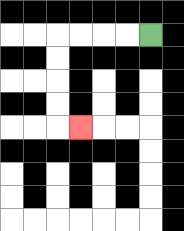{'start': '[6, 1]', 'end': '[3, 5]', 'path_directions': 'L,L,L,L,D,D,D,D,R', 'path_coordinates': '[[6, 1], [5, 1], [4, 1], [3, 1], [2, 1], [2, 2], [2, 3], [2, 4], [2, 5], [3, 5]]'}